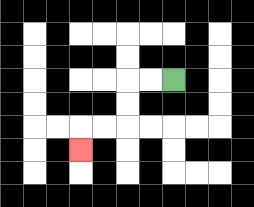{'start': '[7, 3]', 'end': '[3, 6]', 'path_directions': 'L,L,D,D,L,L,D', 'path_coordinates': '[[7, 3], [6, 3], [5, 3], [5, 4], [5, 5], [4, 5], [3, 5], [3, 6]]'}